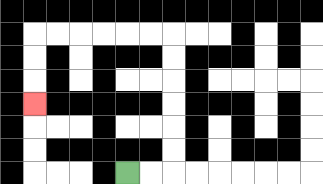{'start': '[5, 7]', 'end': '[1, 4]', 'path_directions': 'R,R,U,U,U,U,U,U,L,L,L,L,L,L,D,D,D', 'path_coordinates': '[[5, 7], [6, 7], [7, 7], [7, 6], [7, 5], [7, 4], [7, 3], [7, 2], [7, 1], [6, 1], [5, 1], [4, 1], [3, 1], [2, 1], [1, 1], [1, 2], [1, 3], [1, 4]]'}